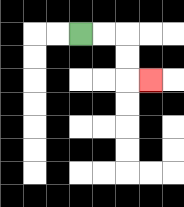{'start': '[3, 1]', 'end': '[6, 3]', 'path_directions': 'R,R,D,D,R', 'path_coordinates': '[[3, 1], [4, 1], [5, 1], [5, 2], [5, 3], [6, 3]]'}